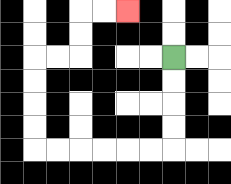{'start': '[7, 2]', 'end': '[5, 0]', 'path_directions': 'D,D,D,D,L,L,L,L,L,L,U,U,U,U,R,R,U,U,R,R', 'path_coordinates': '[[7, 2], [7, 3], [7, 4], [7, 5], [7, 6], [6, 6], [5, 6], [4, 6], [3, 6], [2, 6], [1, 6], [1, 5], [1, 4], [1, 3], [1, 2], [2, 2], [3, 2], [3, 1], [3, 0], [4, 0], [5, 0]]'}